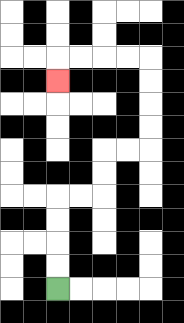{'start': '[2, 12]', 'end': '[2, 3]', 'path_directions': 'U,U,U,U,R,R,U,U,R,R,U,U,U,U,L,L,L,L,D', 'path_coordinates': '[[2, 12], [2, 11], [2, 10], [2, 9], [2, 8], [3, 8], [4, 8], [4, 7], [4, 6], [5, 6], [6, 6], [6, 5], [6, 4], [6, 3], [6, 2], [5, 2], [4, 2], [3, 2], [2, 2], [2, 3]]'}